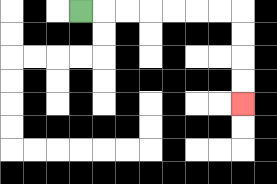{'start': '[3, 0]', 'end': '[10, 4]', 'path_directions': 'R,R,R,R,R,R,R,D,D,D,D', 'path_coordinates': '[[3, 0], [4, 0], [5, 0], [6, 0], [7, 0], [8, 0], [9, 0], [10, 0], [10, 1], [10, 2], [10, 3], [10, 4]]'}